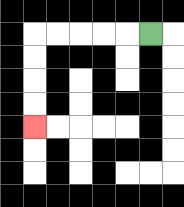{'start': '[6, 1]', 'end': '[1, 5]', 'path_directions': 'L,L,L,L,L,D,D,D,D', 'path_coordinates': '[[6, 1], [5, 1], [4, 1], [3, 1], [2, 1], [1, 1], [1, 2], [1, 3], [1, 4], [1, 5]]'}